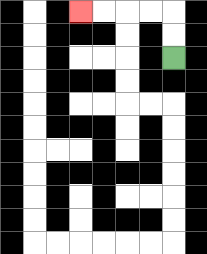{'start': '[7, 2]', 'end': '[3, 0]', 'path_directions': 'U,U,L,L,L,L', 'path_coordinates': '[[7, 2], [7, 1], [7, 0], [6, 0], [5, 0], [4, 0], [3, 0]]'}